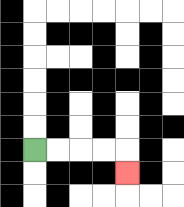{'start': '[1, 6]', 'end': '[5, 7]', 'path_directions': 'R,R,R,R,D', 'path_coordinates': '[[1, 6], [2, 6], [3, 6], [4, 6], [5, 6], [5, 7]]'}